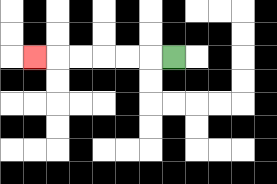{'start': '[7, 2]', 'end': '[1, 2]', 'path_directions': 'L,L,L,L,L,L', 'path_coordinates': '[[7, 2], [6, 2], [5, 2], [4, 2], [3, 2], [2, 2], [1, 2]]'}